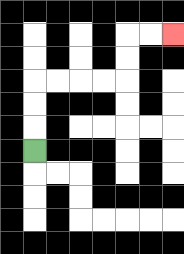{'start': '[1, 6]', 'end': '[7, 1]', 'path_directions': 'U,U,U,R,R,R,R,U,U,R,R', 'path_coordinates': '[[1, 6], [1, 5], [1, 4], [1, 3], [2, 3], [3, 3], [4, 3], [5, 3], [5, 2], [5, 1], [6, 1], [7, 1]]'}